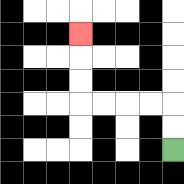{'start': '[7, 6]', 'end': '[3, 1]', 'path_directions': 'U,U,L,L,L,L,U,U,U', 'path_coordinates': '[[7, 6], [7, 5], [7, 4], [6, 4], [5, 4], [4, 4], [3, 4], [3, 3], [3, 2], [3, 1]]'}